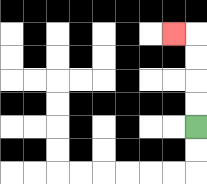{'start': '[8, 5]', 'end': '[7, 1]', 'path_directions': 'U,U,U,U,L', 'path_coordinates': '[[8, 5], [8, 4], [8, 3], [8, 2], [8, 1], [7, 1]]'}